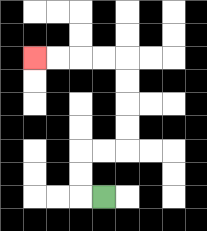{'start': '[4, 8]', 'end': '[1, 2]', 'path_directions': 'L,U,U,R,R,U,U,U,U,L,L,L,L', 'path_coordinates': '[[4, 8], [3, 8], [3, 7], [3, 6], [4, 6], [5, 6], [5, 5], [5, 4], [5, 3], [5, 2], [4, 2], [3, 2], [2, 2], [1, 2]]'}